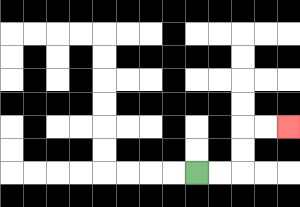{'start': '[8, 7]', 'end': '[12, 5]', 'path_directions': 'R,R,U,U,R,R', 'path_coordinates': '[[8, 7], [9, 7], [10, 7], [10, 6], [10, 5], [11, 5], [12, 5]]'}